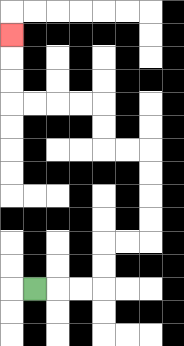{'start': '[1, 12]', 'end': '[0, 1]', 'path_directions': 'R,R,R,U,U,R,R,U,U,U,U,L,L,U,U,L,L,L,L,U,U,U', 'path_coordinates': '[[1, 12], [2, 12], [3, 12], [4, 12], [4, 11], [4, 10], [5, 10], [6, 10], [6, 9], [6, 8], [6, 7], [6, 6], [5, 6], [4, 6], [4, 5], [4, 4], [3, 4], [2, 4], [1, 4], [0, 4], [0, 3], [0, 2], [0, 1]]'}